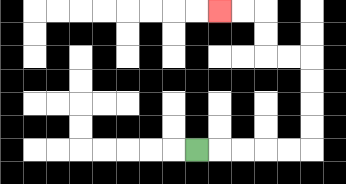{'start': '[8, 6]', 'end': '[9, 0]', 'path_directions': 'R,R,R,R,R,U,U,U,U,L,L,U,U,L,L', 'path_coordinates': '[[8, 6], [9, 6], [10, 6], [11, 6], [12, 6], [13, 6], [13, 5], [13, 4], [13, 3], [13, 2], [12, 2], [11, 2], [11, 1], [11, 0], [10, 0], [9, 0]]'}